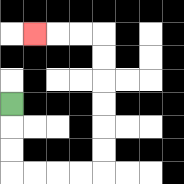{'start': '[0, 4]', 'end': '[1, 1]', 'path_directions': 'D,D,D,R,R,R,R,U,U,U,U,U,U,L,L,L', 'path_coordinates': '[[0, 4], [0, 5], [0, 6], [0, 7], [1, 7], [2, 7], [3, 7], [4, 7], [4, 6], [4, 5], [4, 4], [4, 3], [4, 2], [4, 1], [3, 1], [2, 1], [1, 1]]'}